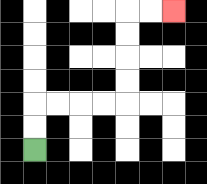{'start': '[1, 6]', 'end': '[7, 0]', 'path_directions': 'U,U,R,R,R,R,U,U,U,U,R,R', 'path_coordinates': '[[1, 6], [1, 5], [1, 4], [2, 4], [3, 4], [4, 4], [5, 4], [5, 3], [5, 2], [5, 1], [5, 0], [6, 0], [7, 0]]'}